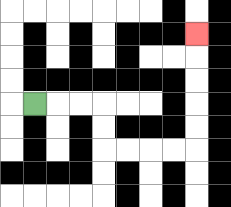{'start': '[1, 4]', 'end': '[8, 1]', 'path_directions': 'R,R,R,D,D,R,R,R,R,U,U,U,U,U', 'path_coordinates': '[[1, 4], [2, 4], [3, 4], [4, 4], [4, 5], [4, 6], [5, 6], [6, 6], [7, 6], [8, 6], [8, 5], [8, 4], [8, 3], [8, 2], [8, 1]]'}